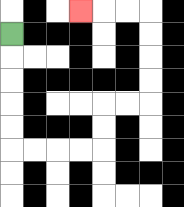{'start': '[0, 1]', 'end': '[3, 0]', 'path_directions': 'D,D,D,D,D,R,R,R,R,U,U,R,R,U,U,U,U,L,L,L', 'path_coordinates': '[[0, 1], [0, 2], [0, 3], [0, 4], [0, 5], [0, 6], [1, 6], [2, 6], [3, 6], [4, 6], [4, 5], [4, 4], [5, 4], [6, 4], [6, 3], [6, 2], [6, 1], [6, 0], [5, 0], [4, 0], [3, 0]]'}